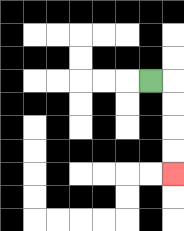{'start': '[6, 3]', 'end': '[7, 7]', 'path_directions': 'R,D,D,D,D', 'path_coordinates': '[[6, 3], [7, 3], [7, 4], [7, 5], [7, 6], [7, 7]]'}